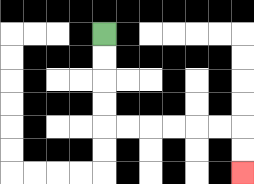{'start': '[4, 1]', 'end': '[10, 7]', 'path_directions': 'D,D,D,D,R,R,R,R,R,R,D,D', 'path_coordinates': '[[4, 1], [4, 2], [4, 3], [4, 4], [4, 5], [5, 5], [6, 5], [7, 5], [8, 5], [9, 5], [10, 5], [10, 6], [10, 7]]'}